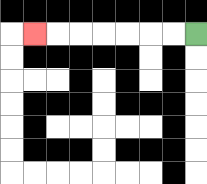{'start': '[8, 1]', 'end': '[1, 1]', 'path_directions': 'L,L,L,L,L,L,L', 'path_coordinates': '[[8, 1], [7, 1], [6, 1], [5, 1], [4, 1], [3, 1], [2, 1], [1, 1]]'}